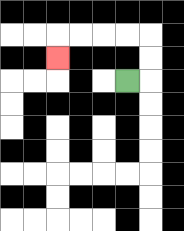{'start': '[5, 3]', 'end': '[2, 2]', 'path_directions': 'R,U,U,L,L,L,L,D', 'path_coordinates': '[[5, 3], [6, 3], [6, 2], [6, 1], [5, 1], [4, 1], [3, 1], [2, 1], [2, 2]]'}